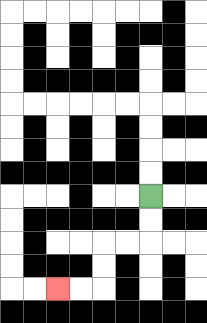{'start': '[6, 8]', 'end': '[2, 12]', 'path_directions': 'D,D,L,L,D,D,L,L', 'path_coordinates': '[[6, 8], [6, 9], [6, 10], [5, 10], [4, 10], [4, 11], [4, 12], [3, 12], [2, 12]]'}